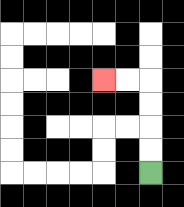{'start': '[6, 7]', 'end': '[4, 3]', 'path_directions': 'U,U,U,U,L,L', 'path_coordinates': '[[6, 7], [6, 6], [6, 5], [6, 4], [6, 3], [5, 3], [4, 3]]'}